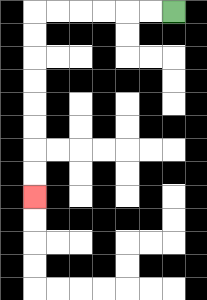{'start': '[7, 0]', 'end': '[1, 8]', 'path_directions': 'L,L,L,L,L,L,D,D,D,D,D,D,D,D', 'path_coordinates': '[[7, 0], [6, 0], [5, 0], [4, 0], [3, 0], [2, 0], [1, 0], [1, 1], [1, 2], [1, 3], [1, 4], [1, 5], [1, 6], [1, 7], [1, 8]]'}